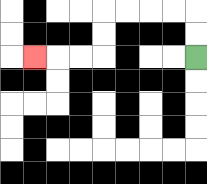{'start': '[8, 2]', 'end': '[1, 2]', 'path_directions': 'U,U,L,L,L,L,D,D,L,L,L', 'path_coordinates': '[[8, 2], [8, 1], [8, 0], [7, 0], [6, 0], [5, 0], [4, 0], [4, 1], [4, 2], [3, 2], [2, 2], [1, 2]]'}